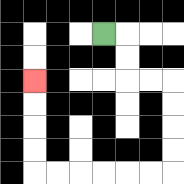{'start': '[4, 1]', 'end': '[1, 3]', 'path_directions': 'R,D,D,R,R,D,D,D,D,L,L,L,L,L,L,U,U,U,U', 'path_coordinates': '[[4, 1], [5, 1], [5, 2], [5, 3], [6, 3], [7, 3], [7, 4], [7, 5], [7, 6], [7, 7], [6, 7], [5, 7], [4, 7], [3, 7], [2, 7], [1, 7], [1, 6], [1, 5], [1, 4], [1, 3]]'}